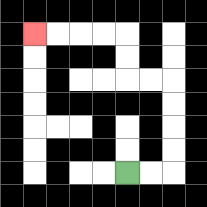{'start': '[5, 7]', 'end': '[1, 1]', 'path_directions': 'R,R,U,U,U,U,L,L,U,U,L,L,L,L', 'path_coordinates': '[[5, 7], [6, 7], [7, 7], [7, 6], [7, 5], [7, 4], [7, 3], [6, 3], [5, 3], [5, 2], [5, 1], [4, 1], [3, 1], [2, 1], [1, 1]]'}